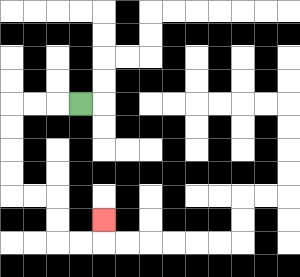{'start': '[3, 4]', 'end': '[4, 9]', 'path_directions': 'L,L,L,D,D,D,D,R,R,D,D,R,R,U', 'path_coordinates': '[[3, 4], [2, 4], [1, 4], [0, 4], [0, 5], [0, 6], [0, 7], [0, 8], [1, 8], [2, 8], [2, 9], [2, 10], [3, 10], [4, 10], [4, 9]]'}